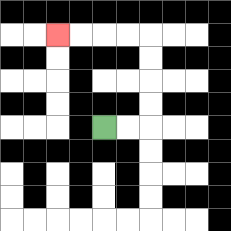{'start': '[4, 5]', 'end': '[2, 1]', 'path_directions': 'R,R,U,U,U,U,L,L,L,L', 'path_coordinates': '[[4, 5], [5, 5], [6, 5], [6, 4], [6, 3], [6, 2], [6, 1], [5, 1], [4, 1], [3, 1], [2, 1]]'}